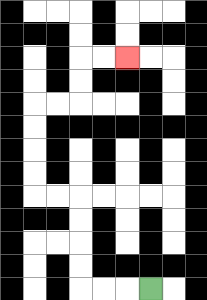{'start': '[6, 12]', 'end': '[5, 2]', 'path_directions': 'L,L,L,U,U,U,U,L,L,U,U,U,U,R,R,U,U,R,R', 'path_coordinates': '[[6, 12], [5, 12], [4, 12], [3, 12], [3, 11], [3, 10], [3, 9], [3, 8], [2, 8], [1, 8], [1, 7], [1, 6], [1, 5], [1, 4], [2, 4], [3, 4], [3, 3], [3, 2], [4, 2], [5, 2]]'}